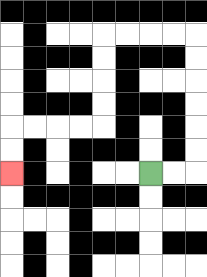{'start': '[6, 7]', 'end': '[0, 7]', 'path_directions': 'R,R,U,U,U,U,U,U,L,L,L,L,D,D,D,D,L,L,L,L,D,D', 'path_coordinates': '[[6, 7], [7, 7], [8, 7], [8, 6], [8, 5], [8, 4], [8, 3], [8, 2], [8, 1], [7, 1], [6, 1], [5, 1], [4, 1], [4, 2], [4, 3], [4, 4], [4, 5], [3, 5], [2, 5], [1, 5], [0, 5], [0, 6], [0, 7]]'}